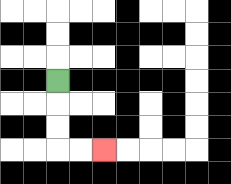{'start': '[2, 3]', 'end': '[4, 6]', 'path_directions': 'D,D,D,R,R', 'path_coordinates': '[[2, 3], [2, 4], [2, 5], [2, 6], [3, 6], [4, 6]]'}